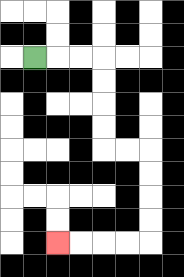{'start': '[1, 2]', 'end': '[2, 10]', 'path_directions': 'R,R,R,D,D,D,D,R,R,D,D,D,D,L,L,L,L', 'path_coordinates': '[[1, 2], [2, 2], [3, 2], [4, 2], [4, 3], [4, 4], [4, 5], [4, 6], [5, 6], [6, 6], [6, 7], [6, 8], [6, 9], [6, 10], [5, 10], [4, 10], [3, 10], [2, 10]]'}